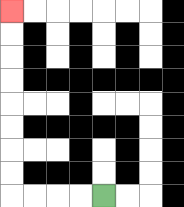{'start': '[4, 8]', 'end': '[0, 0]', 'path_directions': 'L,L,L,L,U,U,U,U,U,U,U,U', 'path_coordinates': '[[4, 8], [3, 8], [2, 8], [1, 8], [0, 8], [0, 7], [0, 6], [0, 5], [0, 4], [0, 3], [0, 2], [0, 1], [0, 0]]'}